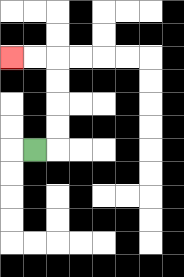{'start': '[1, 6]', 'end': '[0, 2]', 'path_directions': 'R,U,U,U,U,L,L', 'path_coordinates': '[[1, 6], [2, 6], [2, 5], [2, 4], [2, 3], [2, 2], [1, 2], [0, 2]]'}